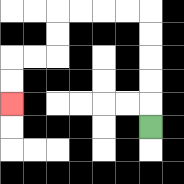{'start': '[6, 5]', 'end': '[0, 4]', 'path_directions': 'U,U,U,U,U,L,L,L,L,D,D,L,L,D,D', 'path_coordinates': '[[6, 5], [6, 4], [6, 3], [6, 2], [6, 1], [6, 0], [5, 0], [4, 0], [3, 0], [2, 0], [2, 1], [2, 2], [1, 2], [0, 2], [0, 3], [0, 4]]'}